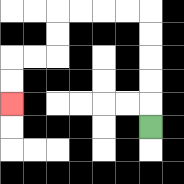{'start': '[6, 5]', 'end': '[0, 4]', 'path_directions': 'U,U,U,U,U,L,L,L,L,D,D,L,L,D,D', 'path_coordinates': '[[6, 5], [6, 4], [6, 3], [6, 2], [6, 1], [6, 0], [5, 0], [4, 0], [3, 0], [2, 0], [2, 1], [2, 2], [1, 2], [0, 2], [0, 3], [0, 4]]'}